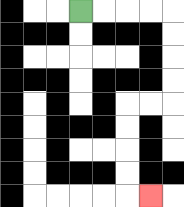{'start': '[3, 0]', 'end': '[6, 8]', 'path_directions': 'R,R,R,R,D,D,D,D,L,L,D,D,D,D,R', 'path_coordinates': '[[3, 0], [4, 0], [5, 0], [6, 0], [7, 0], [7, 1], [7, 2], [7, 3], [7, 4], [6, 4], [5, 4], [5, 5], [5, 6], [5, 7], [5, 8], [6, 8]]'}